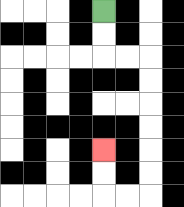{'start': '[4, 0]', 'end': '[4, 6]', 'path_directions': 'D,D,R,R,D,D,D,D,D,D,L,L,U,U', 'path_coordinates': '[[4, 0], [4, 1], [4, 2], [5, 2], [6, 2], [6, 3], [6, 4], [6, 5], [6, 6], [6, 7], [6, 8], [5, 8], [4, 8], [4, 7], [4, 6]]'}